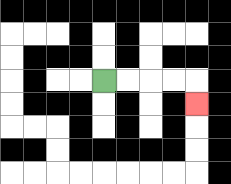{'start': '[4, 3]', 'end': '[8, 4]', 'path_directions': 'R,R,R,R,D', 'path_coordinates': '[[4, 3], [5, 3], [6, 3], [7, 3], [8, 3], [8, 4]]'}